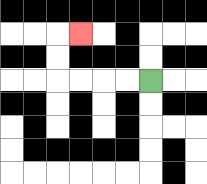{'start': '[6, 3]', 'end': '[3, 1]', 'path_directions': 'L,L,L,L,U,U,R', 'path_coordinates': '[[6, 3], [5, 3], [4, 3], [3, 3], [2, 3], [2, 2], [2, 1], [3, 1]]'}